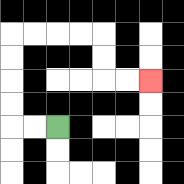{'start': '[2, 5]', 'end': '[6, 3]', 'path_directions': 'L,L,U,U,U,U,R,R,R,R,D,D,R,R', 'path_coordinates': '[[2, 5], [1, 5], [0, 5], [0, 4], [0, 3], [0, 2], [0, 1], [1, 1], [2, 1], [3, 1], [4, 1], [4, 2], [4, 3], [5, 3], [6, 3]]'}